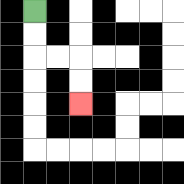{'start': '[1, 0]', 'end': '[3, 4]', 'path_directions': 'D,D,R,R,D,D', 'path_coordinates': '[[1, 0], [1, 1], [1, 2], [2, 2], [3, 2], [3, 3], [3, 4]]'}